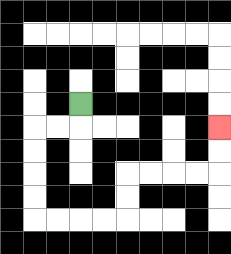{'start': '[3, 4]', 'end': '[9, 5]', 'path_directions': 'D,L,L,D,D,D,D,R,R,R,R,U,U,R,R,R,R,U,U', 'path_coordinates': '[[3, 4], [3, 5], [2, 5], [1, 5], [1, 6], [1, 7], [1, 8], [1, 9], [2, 9], [3, 9], [4, 9], [5, 9], [5, 8], [5, 7], [6, 7], [7, 7], [8, 7], [9, 7], [9, 6], [9, 5]]'}